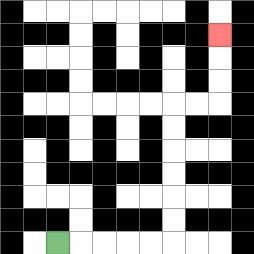{'start': '[2, 10]', 'end': '[9, 1]', 'path_directions': 'R,R,R,R,R,U,U,U,U,U,U,R,R,U,U,U', 'path_coordinates': '[[2, 10], [3, 10], [4, 10], [5, 10], [6, 10], [7, 10], [7, 9], [7, 8], [7, 7], [7, 6], [7, 5], [7, 4], [8, 4], [9, 4], [9, 3], [9, 2], [9, 1]]'}